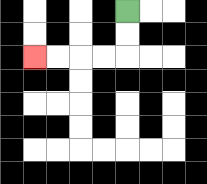{'start': '[5, 0]', 'end': '[1, 2]', 'path_directions': 'D,D,L,L,L,L', 'path_coordinates': '[[5, 0], [5, 1], [5, 2], [4, 2], [3, 2], [2, 2], [1, 2]]'}